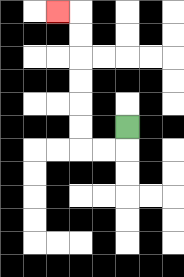{'start': '[5, 5]', 'end': '[2, 0]', 'path_directions': 'D,L,L,U,U,U,U,U,U,L', 'path_coordinates': '[[5, 5], [5, 6], [4, 6], [3, 6], [3, 5], [3, 4], [3, 3], [3, 2], [3, 1], [3, 0], [2, 0]]'}